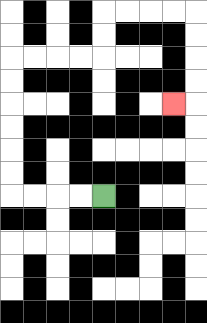{'start': '[4, 8]', 'end': '[7, 4]', 'path_directions': 'L,L,L,L,U,U,U,U,U,U,R,R,R,R,U,U,R,R,R,R,D,D,D,D,L', 'path_coordinates': '[[4, 8], [3, 8], [2, 8], [1, 8], [0, 8], [0, 7], [0, 6], [0, 5], [0, 4], [0, 3], [0, 2], [1, 2], [2, 2], [3, 2], [4, 2], [4, 1], [4, 0], [5, 0], [6, 0], [7, 0], [8, 0], [8, 1], [8, 2], [8, 3], [8, 4], [7, 4]]'}